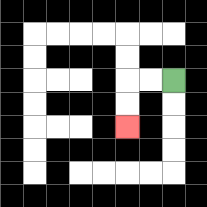{'start': '[7, 3]', 'end': '[5, 5]', 'path_directions': 'L,L,D,D', 'path_coordinates': '[[7, 3], [6, 3], [5, 3], [5, 4], [5, 5]]'}